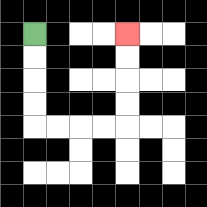{'start': '[1, 1]', 'end': '[5, 1]', 'path_directions': 'D,D,D,D,R,R,R,R,U,U,U,U', 'path_coordinates': '[[1, 1], [1, 2], [1, 3], [1, 4], [1, 5], [2, 5], [3, 5], [4, 5], [5, 5], [5, 4], [5, 3], [5, 2], [5, 1]]'}